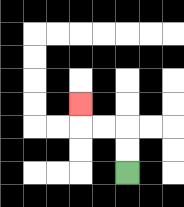{'start': '[5, 7]', 'end': '[3, 4]', 'path_directions': 'U,U,L,L,U', 'path_coordinates': '[[5, 7], [5, 6], [5, 5], [4, 5], [3, 5], [3, 4]]'}